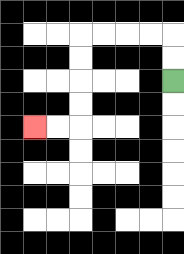{'start': '[7, 3]', 'end': '[1, 5]', 'path_directions': 'U,U,L,L,L,L,D,D,D,D,L,L', 'path_coordinates': '[[7, 3], [7, 2], [7, 1], [6, 1], [5, 1], [4, 1], [3, 1], [3, 2], [3, 3], [3, 4], [3, 5], [2, 5], [1, 5]]'}